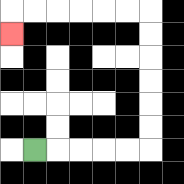{'start': '[1, 6]', 'end': '[0, 1]', 'path_directions': 'R,R,R,R,R,U,U,U,U,U,U,L,L,L,L,L,L,D', 'path_coordinates': '[[1, 6], [2, 6], [3, 6], [4, 6], [5, 6], [6, 6], [6, 5], [6, 4], [6, 3], [6, 2], [6, 1], [6, 0], [5, 0], [4, 0], [3, 0], [2, 0], [1, 0], [0, 0], [0, 1]]'}